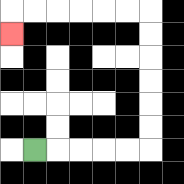{'start': '[1, 6]', 'end': '[0, 1]', 'path_directions': 'R,R,R,R,R,U,U,U,U,U,U,L,L,L,L,L,L,D', 'path_coordinates': '[[1, 6], [2, 6], [3, 6], [4, 6], [5, 6], [6, 6], [6, 5], [6, 4], [6, 3], [6, 2], [6, 1], [6, 0], [5, 0], [4, 0], [3, 0], [2, 0], [1, 0], [0, 0], [0, 1]]'}